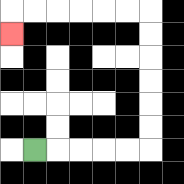{'start': '[1, 6]', 'end': '[0, 1]', 'path_directions': 'R,R,R,R,R,U,U,U,U,U,U,L,L,L,L,L,L,D', 'path_coordinates': '[[1, 6], [2, 6], [3, 6], [4, 6], [5, 6], [6, 6], [6, 5], [6, 4], [6, 3], [6, 2], [6, 1], [6, 0], [5, 0], [4, 0], [3, 0], [2, 0], [1, 0], [0, 0], [0, 1]]'}